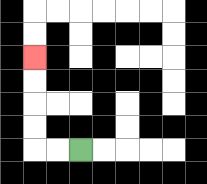{'start': '[3, 6]', 'end': '[1, 2]', 'path_directions': 'L,L,U,U,U,U', 'path_coordinates': '[[3, 6], [2, 6], [1, 6], [1, 5], [1, 4], [1, 3], [1, 2]]'}